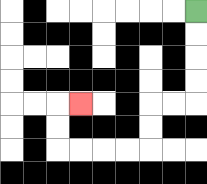{'start': '[8, 0]', 'end': '[3, 4]', 'path_directions': 'D,D,D,D,L,L,D,D,L,L,L,L,U,U,R', 'path_coordinates': '[[8, 0], [8, 1], [8, 2], [8, 3], [8, 4], [7, 4], [6, 4], [6, 5], [6, 6], [5, 6], [4, 6], [3, 6], [2, 6], [2, 5], [2, 4], [3, 4]]'}